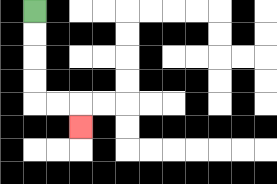{'start': '[1, 0]', 'end': '[3, 5]', 'path_directions': 'D,D,D,D,R,R,D', 'path_coordinates': '[[1, 0], [1, 1], [1, 2], [1, 3], [1, 4], [2, 4], [3, 4], [3, 5]]'}